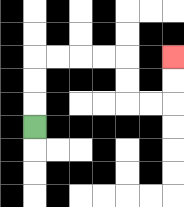{'start': '[1, 5]', 'end': '[7, 2]', 'path_directions': 'U,U,U,R,R,R,R,D,D,R,R,U,U', 'path_coordinates': '[[1, 5], [1, 4], [1, 3], [1, 2], [2, 2], [3, 2], [4, 2], [5, 2], [5, 3], [5, 4], [6, 4], [7, 4], [7, 3], [7, 2]]'}